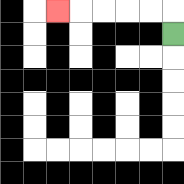{'start': '[7, 1]', 'end': '[2, 0]', 'path_directions': 'U,L,L,L,L,L', 'path_coordinates': '[[7, 1], [7, 0], [6, 0], [5, 0], [4, 0], [3, 0], [2, 0]]'}